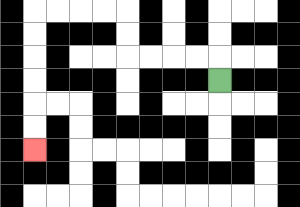{'start': '[9, 3]', 'end': '[1, 6]', 'path_directions': 'U,L,L,L,L,U,U,L,L,L,L,D,D,D,D,D,D', 'path_coordinates': '[[9, 3], [9, 2], [8, 2], [7, 2], [6, 2], [5, 2], [5, 1], [5, 0], [4, 0], [3, 0], [2, 0], [1, 0], [1, 1], [1, 2], [1, 3], [1, 4], [1, 5], [1, 6]]'}